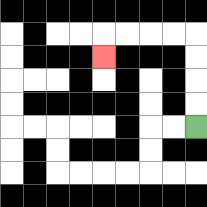{'start': '[8, 5]', 'end': '[4, 2]', 'path_directions': 'U,U,U,U,L,L,L,L,D', 'path_coordinates': '[[8, 5], [8, 4], [8, 3], [8, 2], [8, 1], [7, 1], [6, 1], [5, 1], [4, 1], [4, 2]]'}